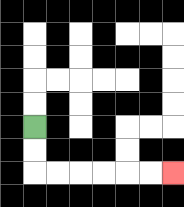{'start': '[1, 5]', 'end': '[7, 7]', 'path_directions': 'D,D,R,R,R,R,R,R', 'path_coordinates': '[[1, 5], [1, 6], [1, 7], [2, 7], [3, 7], [4, 7], [5, 7], [6, 7], [7, 7]]'}